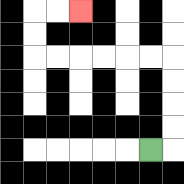{'start': '[6, 6]', 'end': '[3, 0]', 'path_directions': 'R,U,U,U,U,L,L,L,L,L,L,U,U,R,R', 'path_coordinates': '[[6, 6], [7, 6], [7, 5], [7, 4], [7, 3], [7, 2], [6, 2], [5, 2], [4, 2], [3, 2], [2, 2], [1, 2], [1, 1], [1, 0], [2, 0], [3, 0]]'}